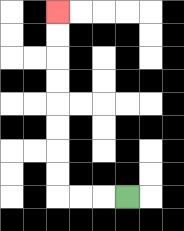{'start': '[5, 8]', 'end': '[2, 0]', 'path_directions': 'L,L,L,U,U,U,U,U,U,U,U', 'path_coordinates': '[[5, 8], [4, 8], [3, 8], [2, 8], [2, 7], [2, 6], [2, 5], [2, 4], [2, 3], [2, 2], [2, 1], [2, 0]]'}